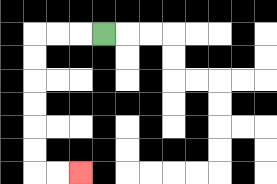{'start': '[4, 1]', 'end': '[3, 7]', 'path_directions': 'L,L,L,D,D,D,D,D,D,R,R', 'path_coordinates': '[[4, 1], [3, 1], [2, 1], [1, 1], [1, 2], [1, 3], [1, 4], [1, 5], [1, 6], [1, 7], [2, 7], [3, 7]]'}